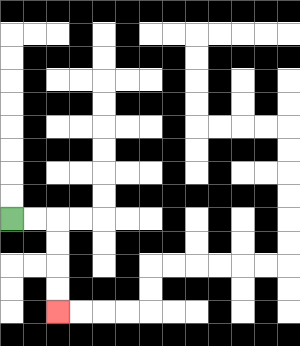{'start': '[0, 9]', 'end': '[2, 13]', 'path_directions': 'R,R,D,D,D,D', 'path_coordinates': '[[0, 9], [1, 9], [2, 9], [2, 10], [2, 11], [2, 12], [2, 13]]'}